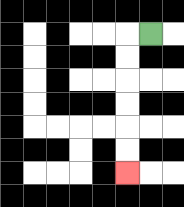{'start': '[6, 1]', 'end': '[5, 7]', 'path_directions': 'L,D,D,D,D,D,D', 'path_coordinates': '[[6, 1], [5, 1], [5, 2], [5, 3], [5, 4], [5, 5], [5, 6], [5, 7]]'}